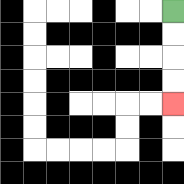{'start': '[7, 0]', 'end': '[7, 4]', 'path_directions': 'D,D,D,D', 'path_coordinates': '[[7, 0], [7, 1], [7, 2], [7, 3], [7, 4]]'}